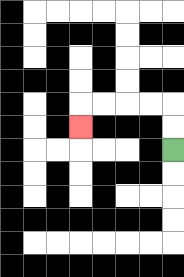{'start': '[7, 6]', 'end': '[3, 5]', 'path_directions': 'U,U,L,L,L,L,D', 'path_coordinates': '[[7, 6], [7, 5], [7, 4], [6, 4], [5, 4], [4, 4], [3, 4], [3, 5]]'}